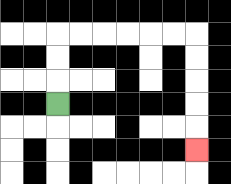{'start': '[2, 4]', 'end': '[8, 6]', 'path_directions': 'U,U,U,R,R,R,R,R,R,D,D,D,D,D', 'path_coordinates': '[[2, 4], [2, 3], [2, 2], [2, 1], [3, 1], [4, 1], [5, 1], [6, 1], [7, 1], [8, 1], [8, 2], [8, 3], [8, 4], [8, 5], [8, 6]]'}